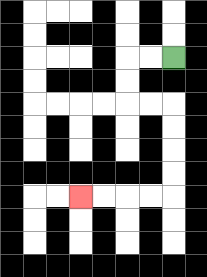{'start': '[7, 2]', 'end': '[3, 8]', 'path_directions': 'L,L,D,D,R,R,D,D,D,D,L,L,L,L', 'path_coordinates': '[[7, 2], [6, 2], [5, 2], [5, 3], [5, 4], [6, 4], [7, 4], [7, 5], [7, 6], [7, 7], [7, 8], [6, 8], [5, 8], [4, 8], [3, 8]]'}